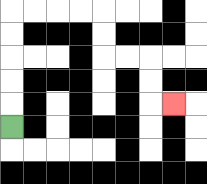{'start': '[0, 5]', 'end': '[7, 4]', 'path_directions': 'U,U,U,U,U,R,R,R,R,D,D,R,R,D,D,R', 'path_coordinates': '[[0, 5], [0, 4], [0, 3], [0, 2], [0, 1], [0, 0], [1, 0], [2, 0], [3, 0], [4, 0], [4, 1], [4, 2], [5, 2], [6, 2], [6, 3], [6, 4], [7, 4]]'}